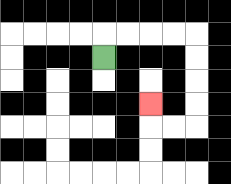{'start': '[4, 2]', 'end': '[6, 4]', 'path_directions': 'U,R,R,R,R,D,D,D,D,L,L,U', 'path_coordinates': '[[4, 2], [4, 1], [5, 1], [6, 1], [7, 1], [8, 1], [8, 2], [8, 3], [8, 4], [8, 5], [7, 5], [6, 5], [6, 4]]'}